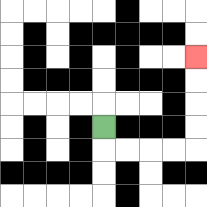{'start': '[4, 5]', 'end': '[8, 2]', 'path_directions': 'D,R,R,R,R,U,U,U,U', 'path_coordinates': '[[4, 5], [4, 6], [5, 6], [6, 6], [7, 6], [8, 6], [8, 5], [8, 4], [8, 3], [8, 2]]'}